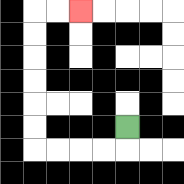{'start': '[5, 5]', 'end': '[3, 0]', 'path_directions': 'D,L,L,L,L,U,U,U,U,U,U,R,R', 'path_coordinates': '[[5, 5], [5, 6], [4, 6], [3, 6], [2, 6], [1, 6], [1, 5], [1, 4], [1, 3], [1, 2], [1, 1], [1, 0], [2, 0], [3, 0]]'}